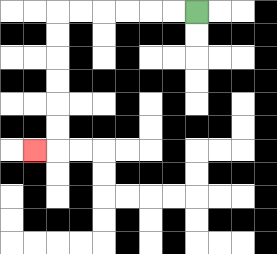{'start': '[8, 0]', 'end': '[1, 6]', 'path_directions': 'L,L,L,L,L,L,D,D,D,D,D,D,L', 'path_coordinates': '[[8, 0], [7, 0], [6, 0], [5, 0], [4, 0], [3, 0], [2, 0], [2, 1], [2, 2], [2, 3], [2, 4], [2, 5], [2, 6], [1, 6]]'}